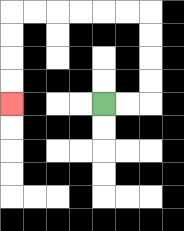{'start': '[4, 4]', 'end': '[0, 4]', 'path_directions': 'R,R,U,U,U,U,L,L,L,L,L,L,D,D,D,D', 'path_coordinates': '[[4, 4], [5, 4], [6, 4], [6, 3], [6, 2], [6, 1], [6, 0], [5, 0], [4, 0], [3, 0], [2, 0], [1, 0], [0, 0], [0, 1], [0, 2], [0, 3], [0, 4]]'}